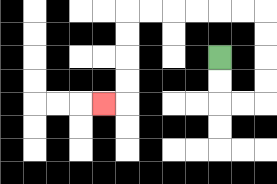{'start': '[9, 2]', 'end': '[4, 4]', 'path_directions': 'D,D,R,R,U,U,U,U,L,L,L,L,L,L,D,D,D,D,L', 'path_coordinates': '[[9, 2], [9, 3], [9, 4], [10, 4], [11, 4], [11, 3], [11, 2], [11, 1], [11, 0], [10, 0], [9, 0], [8, 0], [7, 0], [6, 0], [5, 0], [5, 1], [5, 2], [5, 3], [5, 4], [4, 4]]'}